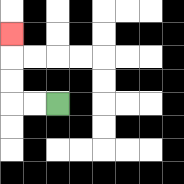{'start': '[2, 4]', 'end': '[0, 1]', 'path_directions': 'L,L,U,U,U', 'path_coordinates': '[[2, 4], [1, 4], [0, 4], [0, 3], [0, 2], [0, 1]]'}